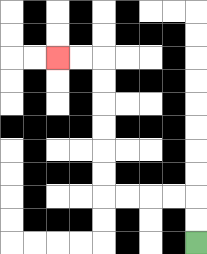{'start': '[8, 10]', 'end': '[2, 2]', 'path_directions': 'U,U,L,L,L,L,U,U,U,U,U,U,L,L', 'path_coordinates': '[[8, 10], [8, 9], [8, 8], [7, 8], [6, 8], [5, 8], [4, 8], [4, 7], [4, 6], [4, 5], [4, 4], [4, 3], [4, 2], [3, 2], [2, 2]]'}